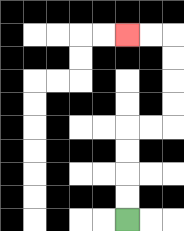{'start': '[5, 9]', 'end': '[5, 1]', 'path_directions': 'U,U,U,U,R,R,U,U,U,U,L,L', 'path_coordinates': '[[5, 9], [5, 8], [5, 7], [5, 6], [5, 5], [6, 5], [7, 5], [7, 4], [7, 3], [7, 2], [7, 1], [6, 1], [5, 1]]'}